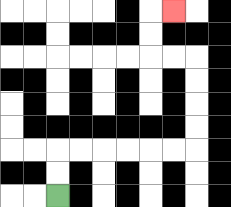{'start': '[2, 8]', 'end': '[7, 0]', 'path_directions': 'U,U,R,R,R,R,R,R,U,U,U,U,L,L,U,U,R', 'path_coordinates': '[[2, 8], [2, 7], [2, 6], [3, 6], [4, 6], [5, 6], [6, 6], [7, 6], [8, 6], [8, 5], [8, 4], [8, 3], [8, 2], [7, 2], [6, 2], [6, 1], [6, 0], [7, 0]]'}